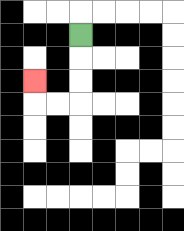{'start': '[3, 1]', 'end': '[1, 3]', 'path_directions': 'D,D,D,L,L,U', 'path_coordinates': '[[3, 1], [3, 2], [3, 3], [3, 4], [2, 4], [1, 4], [1, 3]]'}